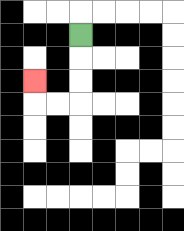{'start': '[3, 1]', 'end': '[1, 3]', 'path_directions': 'D,D,D,L,L,U', 'path_coordinates': '[[3, 1], [3, 2], [3, 3], [3, 4], [2, 4], [1, 4], [1, 3]]'}